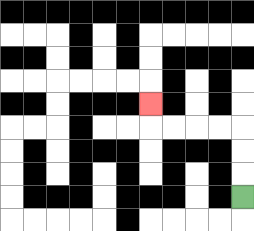{'start': '[10, 8]', 'end': '[6, 4]', 'path_directions': 'U,U,U,L,L,L,L,U', 'path_coordinates': '[[10, 8], [10, 7], [10, 6], [10, 5], [9, 5], [8, 5], [7, 5], [6, 5], [6, 4]]'}